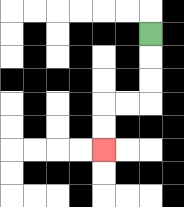{'start': '[6, 1]', 'end': '[4, 6]', 'path_directions': 'D,D,D,L,L,D,D', 'path_coordinates': '[[6, 1], [6, 2], [6, 3], [6, 4], [5, 4], [4, 4], [4, 5], [4, 6]]'}